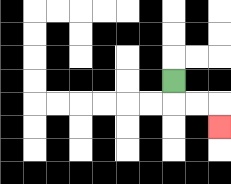{'start': '[7, 3]', 'end': '[9, 5]', 'path_directions': 'D,R,R,D', 'path_coordinates': '[[7, 3], [7, 4], [8, 4], [9, 4], [9, 5]]'}